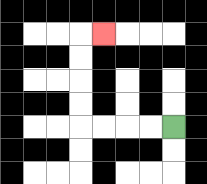{'start': '[7, 5]', 'end': '[4, 1]', 'path_directions': 'L,L,L,L,U,U,U,U,R', 'path_coordinates': '[[7, 5], [6, 5], [5, 5], [4, 5], [3, 5], [3, 4], [3, 3], [3, 2], [3, 1], [4, 1]]'}